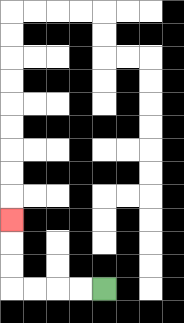{'start': '[4, 12]', 'end': '[0, 9]', 'path_directions': 'L,L,L,L,U,U,U', 'path_coordinates': '[[4, 12], [3, 12], [2, 12], [1, 12], [0, 12], [0, 11], [0, 10], [0, 9]]'}